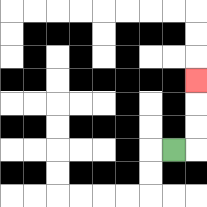{'start': '[7, 6]', 'end': '[8, 3]', 'path_directions': 'R,U,U,U', 'path_coordinates': '[[7, 6], [8, 6], [8, 5], [8, 4], [8, 3]]'}